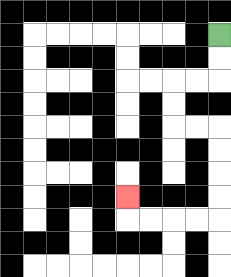{'start': '[9, 1]', 'end': '[5, 8]', 'path_directions': 'D,D,L,L,D,D,R,R,D,D,D,D,L,L,L,L,U', 'path_coordinates': '[[9, 1], [9, 2], [9, 3], [8, 3], [7, 3], [7, 4], [7, 5], [8, 5], [9, 5], [9, 6], [9, 7], [9, 8], [9, 9], [8, 9], [7, 9], [6, 9], [5, 9], [5, 8]]'}